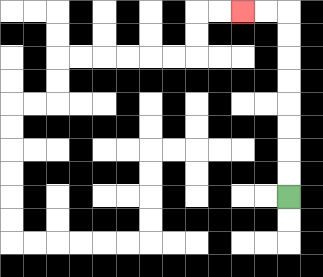{'start': '[12, 8]', 'end': '[10, 0]', 'path_directions': 'U,U,U,U,U,U,U,U,L,L', 'path_coordinates': '[[12, 8], [12, 7], [12, 6], [12, 5], [12, 4], [12, 3], [12, 2], [12, 1], [12, 0], [11, 0], [10, 0]]'}